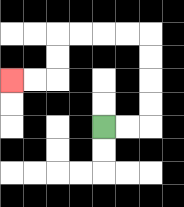{'start': '[4, 5]', 'end': '[0, 3]', 'path_directions': 'R,R,U,U,U,U,L,L,L,L,D,D,L,L', 'path_coordinates': '[[4, 5], [5, 5], [6, 5], [6, 4], [6, 3], [6, 2], [6, 1], [5, 1], [4, 1], [3, 1], [2, 1], [2, 2], [2, 3], [1, 3], [0, 3]]'}